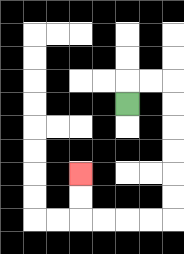{'start': '[5, 4]', 'end': '[3, 7]', 'path_directions': 'U,R,R,D,D,D,D,D,D,L,L,L,L,U,U', 'path_coordinates': '[[5, 4], [5, 3], [6, 3], [7, 3], [7, 4], [7, 5], [7, 6], [7, 7], [7, 8], [7, 9], [6, 9], [5, 9], [4, 9], [3, 9], [3, 8], [3, 7]]'}